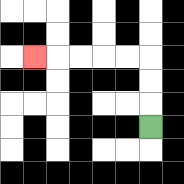{'start': '[6, 5]', 'end': '[1, 2]', 'path_directions': 'U,U,U,L,L,L,L,L', 'path_coordinates': '[[6, 5], [6, 4], [6, 3], [6, 2], [5, 2], [4, 2], [3, 2], [2, 2], [1, 2]]'}